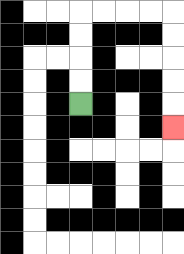{'start': '[3, 4]', 'end': '[7, 5]', 'path_directions': 'U,U,U,U,R,R,R,R,D,D,D,D,D', 'path_coordinates': '[[3, 4], [3, 3], [3, 2], [3, 1], [3, 0], [4, 0], [5, 0], [6, 0], [7, 0], [7, 1], [7, 2], [7, 3], [7, 4], [7, 5]]'}